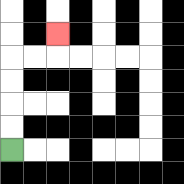{'start': '[0, 6]', 'end': '[2, 1]', 'path_directions': 'U,U,U,U,R,R,U', 'path_coordinates': '[[0, 6], [0, 5], [0, 4], [0, 3], [0, 2], [1, 2], [2, 2], [2, 1]]'}